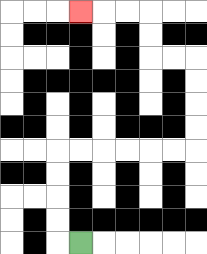{'start': '[3, 10]', 'end': '[3, 0]', 'path_directions': 'L,U,U,U,U,R,R,R,R,R,R,U,U,U,U,L,L,U,U,L,L,L', 'path_coordinates': '[[3, 10], [2, 10], [2, 9], [2, 8], [2, 7], [2, 6], [3, 6], [4, 6], [5, 6], [6, 6], [7, 6], [8, 6], [8, 5], [8, 4], [8, 3], [8, 2], [7, 2], [6, 2], [6, 1], [6, 0], [5, 0], [4, 0], [3, 0]]'}